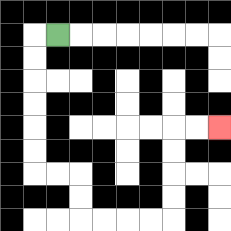{'start': '[2, 1]', 'end': '[9, 5]', 'path_directions': 'L,D,D,D,D,D,D,R,R,D,D,R,R,R,R,U,U,U,U,R,R', 'path_coordinates': '[[2, 1], [1, 1], [1, 2], [1, 3], [1, 4], [1, 5], [1, 6], [1, 7], [2, 7], [3, 7], [3, 8], [3, 9], [4, 9], [5, 9], [6, 9], [7, 9], [7, 8], [7, 7], [7, 6], [7, 5], [8, 5], [9, 5]]'}